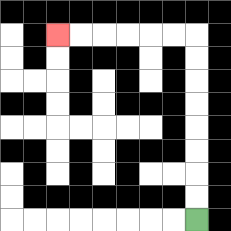{'start': '[8, 9]', 'end': '[2, 1]', 'path_directions': 'U,U,U,U,U,U,U,U,L,L,L,L,L,L', 'path_coordinates': '[[8, 9], [8, 8], [8, 7], [8, 6], [8, 5], [8, 4], [8, 3], [8, 2], [8, 1], [7, 1], [6, 1], [5, 1], [4, 1], [3, 1], [2, 1]]'}